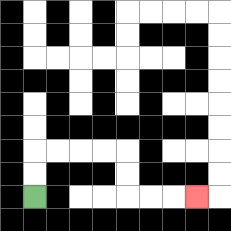{'start': '[1, 8]', 'end': '[8, 8]', 'path_directions': 'U,U,R,R,R,R,D,D,R,R,R', 'path_coordinates': '[[1, 8], [1, 7], [1, 6], [2, 6], [3, 6], [4, 6], [5, 6], [5, 7], [5, 8], [6, 8], [7, 8], [8, 8]]'}